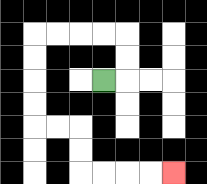{'start': '[4, 3]', 'end': '[7, 7]', 'path_directions': 'R,U,U,L,L,L,L,D,D,D,D,R,R,D,D,R,R,R,R', 'path_coordinates': '[[4, 3], [5, 3], [5, 2], [5, 1], [4, 1], [3, 1], [2, 1], [1, 1], [1, 2], [1, 3], [1, 4], [1, 5], [2, 5], [3, 5], [3, 6], [3, 7], [4, 7], [5, 7], [6, 7], [7, 7]]'}